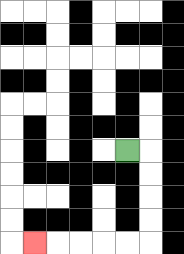{'start': '[5, 6]', 'end': '[1, 10]', 'path_directions': 'R,D,D,D,D,L,L,L,L,L', 'path_coordinates': '[[5, 6], [6, 6], [6, 7], [6, 8], [6, 9], [6, 10], [5, 10], [4, 10], [3, 10], [2, 10], [1, 10]]'}